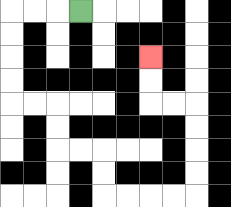{'start': '[3, 0]', 'end': '[6, 2]', 'path_directions': 'L,L,L,D,D,D,D,R,R,D,D,R,R,D,D,R,R,R,R,U,U,U,U,L,L,U,U', 'path_coordinates': '[[3, 0], [2, 0], [1, 0], [0, 0], [0, 1], [0, 2], [0, 3], [0, 4], [1, 4], [2, 4], [2, 5], [2, 6], [3, 6], [4, 6], [4, 7], [4, 8], [5, 8], [6, 8], [7, 8], [8, 8], [8, 7], [8, 6], [8, 5], [8, 4], [7, 4], [6, 4], [6, 3], [6, 2]]'}